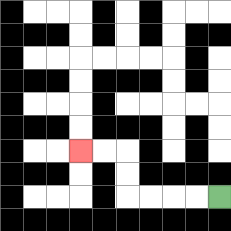{'start': '[9, 8]', 'end': '[3, 6]', 'path_directions': 'L,L,L,L,U,U,L,L', 'path_coordinates': '[[9, 8], [8, 8], [7, 8], [6, 8], [5, 8], [5, 7], [5, 6], [4, 6], [3, 6]]'}